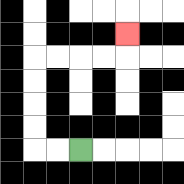{'start': '[3, 6]', 'end': '[5, 1]', 'path_directions': 'L,L,U,U,U,U,R,R,R,R,U', 'path_coordinates': '[[3, 6], [2, 6], [1, 6], [1, 5], [1, 4], [1, 3], [1, 2], [2, 2], [3, 2], [4, 2], [5, 2], [5, 1]]'}